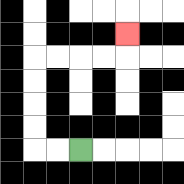{'start': '[3, 6]', 'end': '[5, 1]', 'path_directions': 'L,L,U,U,U,U,R,R,R,R,U', 'path_coordinates': '[[3, 6], [2, 6], [1, 6], [1, 5], [1, 4], [1, 3], [1, 2], [2, 2], [3, 2], [4, 2], [5, 2], [5, 1]]'}